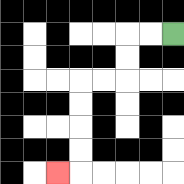{'start': '[7, 1]', 'end': '[2, 7]', 'path_directions': 'L,L,D,D,L,L,D,D,D,D,L', 'path_coordinates': '[[7, 1], [6, 1], [5, 1], [5, 2], [5, 3], [4, 3], [3, 3], [3, 4], [3, 5], [3, 6], [3, 7], [2, 7]]'}